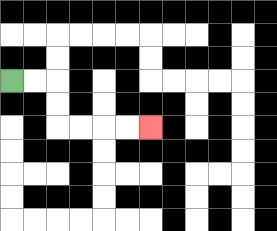{'start': '[0, 3]', 'end': '[6, 5]', 'path_directions': 'R,R,D,D,R,R,R,R', 'path_coordinates': '[[0, 3], [1, 3], [2, 3], [2, 4], [2, 5], [3, 5], [4, 5], [5, 5], [6, 5]]'}